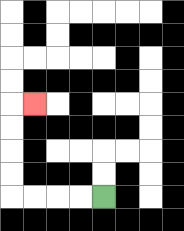{'start': '[4, 8]', 'end': '[1, 4]', 'path_directions': 'L,L,L,L,U,U,U,U,R', 'path_coordinates': '[[4, 8], [3, 8], [2, 8], [1, 8], [0, 8], [0, 7], [0, 6], [0, 5], [0, 4], [1, 4]]'}